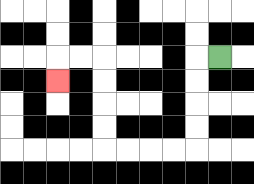{'start': '[9, 2]', 'end': '[2, 3]', 'path_directions': 'L,D,D,D,D,L,L,L,L,U,U,U,U,L,L,D', 'path_coordinates': '[[9, 2], [8, 2], [8, 3], [8, 4], [8, 5], [8, 6], [7, 6], [6, 6], [5, 6], [4, 6], [4, 5], [4, 4], [4, 3], [4, 2], [3, 2], [2, 2], [2, 3]]'}